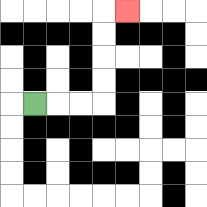{'start': '[1, 4]', 'end': '[5, 0]', 'path_directions': 'R,R,R,U,U,U,U,R', 'path_coordinates': '[[1, 4], [2, 4], [3, 4], [4, 4], [4, 3], [4, 2], [4, 1], [4, 0], [5, 0]]'}